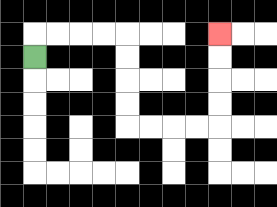{'start': '[1, 2]', 'end': '[9, 1]', 'path_directions': 'U,R,R,R,R,D,D,D,D,R,R,R,R,U,U,U,U', 'path_coordinates': '[[1, 2], [1, 1], [2, 1], [3, 1], [4, 1], [5, 1], [5, 2], [5, 3], [5, 4], [5, 5], [6, 5], [7, 5], [8, 5], [9, 5], [9, 4], [9, 3], [9, 2], [9, 1]]'}